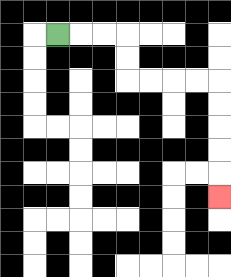{'start': '[2, 1]', 'end': '[9, 8]', 'path_directions': 'R,R,R,D,D,R,R,R,R,D,D,D,D,D', 'path_coordinates': '[[2, 1], [3, 1], [4, 1], [5, 1], [5, 2], [5, 3], [6, 3], [7, 3], [8, 3], [9, 3], [9, 4], [9, 5], [9, 6], [9, 7], [9, 8]]'}